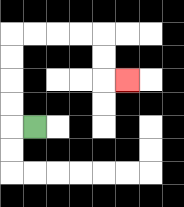{'start': '[1, 5]', 'end': '[5, 3]', 'path_directions': 'L,U,U,U,U,R,R,R,R,D,D,R', 'path_coordinates': '[[1, 5], [0, 5], [0, 4], [0, 3], [0, 2], [0, 1], [1, 1], [2, 1], [3, 1], [4, 1], [4, 2], [4, 3], [5, 3]]'}